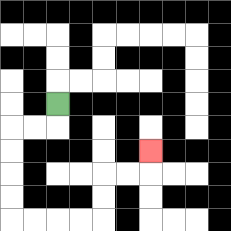{'start': '[2, 4]', 'end': '[6, 6]', 'path_directions': 'D,L,L,D,D,D,D,R,R,R,R,U,U,R,R,U', 'path_coordinates': '[[2, 4], [2, 5], [1, 5], [0, 5], [0, 6], [0, 7], [0, 8], [0, 9], [1, 9], [2, 9], [3, 9], [4, 9], [4, 8], [4, 7], [5, 7], [6, 7], [6, 6]]'}